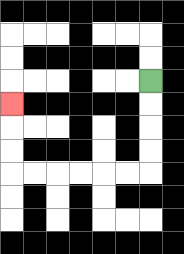{'start': '[6, 3]', 'end': '[0, 4]', 'path_directions': 'D,D,D,D,L,L,L,L,L,L,U,U,U', 'path_coordinates': '[[6, 3], [6, 4], [6, 5], [6, 6], [6, 7], [5, 7], [4, 7], [3, 7], [2, 7], [1, 7], [0, 7], [0, 6], [0, 5], [0, 4]]'}